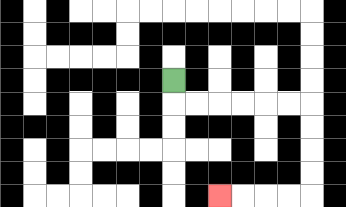{'start': '[7, 3]', 'end': '[9, 8]', 'path_directions': 'D,R,R,R,R,R,R,D,D,D,D,L,L,L,L', 'path_coordinates': '[[7, 3], [7, 4], [8, 4], [9, 4], [10, 4], [11, 4], [12, 4], [13, 4], [13, 5], [13, 6], [13, 7], [13, 8], [12, 8], [11, 8], [10, 8], [9, 8]]'}